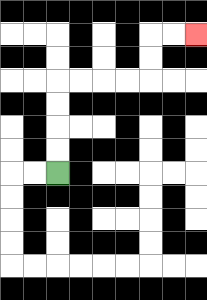{'start': '[2, 7]', 'end': '[8, 1]', 'path_directions': 'U,U,U,U,R,R,R,R,U,U,R,R', 'path_coordinates': '[[2, 7], [2, 6], [2, 5], [2, 4], [2, 3], [3, 3], [4, 3], [5, 3], [6, 3], [6, 2], [6, 1], [7, 1], [8, 1]]'}